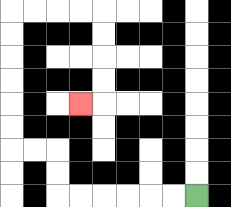{'start': '[8, 8]', 'end': '[3, 4]', 'path_directions': 'L,L,L,L,L,L,U,U,L,L,U,U,U,U,U,U,R,R,R,R,D,D,D,D,L', 'path_coordinates': '[[8, 8], [7, 8], [6, 8], [5, 8], [4, 8], [3, 8], [2, 8], [2, 7], [2, 6], [1, 6], [0, 6], [0, 5], [0, 4], [0, 3], [0, 2], [0, 1], [0, 0], [1, 0], [2, 0], [3, 0], [4, 0], [4, 1], [4, 2], [4, 3], [4, 4], [3, 4]]'}